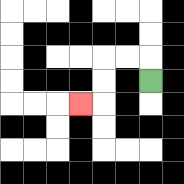{'start': '[6, 3]', 'end': '[3, 4]', 'path_directions': 'U,L,L,D,D,L', 'path_coordinates': '[[6, 3], [6, 2], [5, 2], [4, 2], [4, 3], [4, 4], [3, 4]]'}